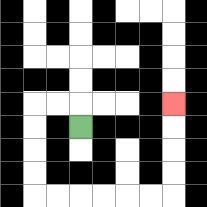{'start': '[3, 5]', 'end': '[7, 4]', 'path_directions': 'U,L,L,D,D,D,D,R,R,R,R,R,R,U,U,U,U', 'path_coordinates': '[[3, 5], [3, 4], [2, 4], [1, 4], [1, 5], [1, 6], [1, 7], [1, 8], [2, 8], [3, 8], [4, 8], [5, 8], [6, 8], [7, 8], [7, 7], [7, 6], [7, 5], [7, 4]]'}